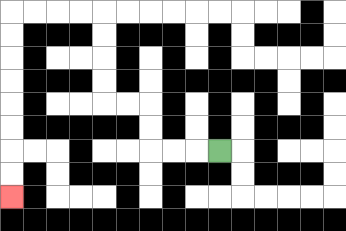{'start': '[9, 6]', 'end': '[0, 8]', 'path_directions': 'L,L,L,U,U,L,L,U,U,U,U,L,L,L,L,D,D,D,D,D,D,D,D', 'path_coordinates': '[[9, 6], [8, 6], [7, 6], [6, 6], [6, 5], [6, 4], [5, 4], [4, 4], [4, 3], [4, 2], [4, 1], [4, 0], [3, 0], [2, 0], [1, 0], [0, 0], [0, 1], [0, 2], [0, 3], [0, 4], [0, 5], [0, 6], [0, 7], [0, 8]]'}